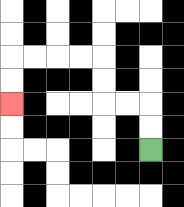{'start': '[6, 6]', 'end': '[0, 4]', 'path_directions': 'U,U,L,L,U,U,L,L,L,L,D,D', 'path_coordinates': '[[6, 6], [6, 5], [6, 4], [5, 4], [4, 4], [4, 3], [4, 2], [3, 2], [2, 2], [1, 2], [0, 2], [0, 3], [0, 4]]'}